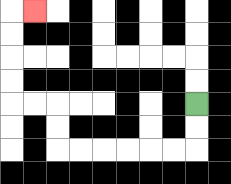{'start': '[8, 4]', 'end': '[1, 0]', 'path_directions': 'D,D,L,L,L,L,L,L,U,U,L,L,U,U,U,U,R', 'path_coordinates': '[[8, 4], [8, 5], [8, 6], [7, 6], [6, 6], [5, 6], [4, 6], [3, 6], [2, 6], [2, 5], [2, 4], [1, 4], [0, 4], [0, 3], [0, 2], [0, 1], [0, 0], [1, 0]]'}